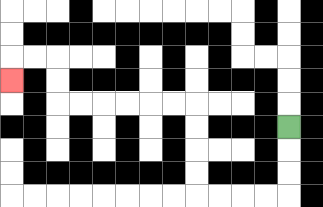{'start': '[12, 5]', 'end': '[0, 3]', 'path_directions': 'D,D,D,L,L,L,L,U,U,U,U,L,L,L,L,L,L,U,U,L,L,D', 'path_coordinates': '[[12, 5], [12, 6], [12, 7], [12, 8], [11, 8], [10, 8], [9, 8], [8, 8], [8, 7], [8, 6], [8, 5], [8, 4], [7, 4], [6, 4], [5, 4], [4, 4], [3, 4], [2, 4], [2, 3], [2, 2], [1, 2], [0, 2], [0, 3]]'}